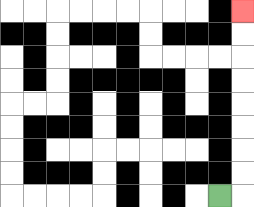{'start': '[9, 8]', 'end': '[10, 0]', 'path_directions': 'R,U,U,U,U,U,U,U,U', 'path_coordinates': '[[9, 8], [10, 8], [10, 7], [10, 6], [10, 5], [10, 4], [10, 3], [10, 2], [10, 1], [10, 0]]'}